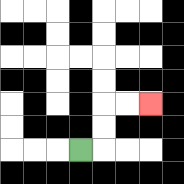{'start': '[3, 6]', 'end': '[6, 4]', 'path_directions': 'R,U,U,R,R', 'path_coordinates': '[[3, 6], [4, 6], [4, 5], [4, 4], [5, 4], [6, 4]]'}